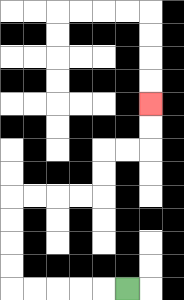{'start': '[5, 12]', 'end': '[6, 4]', 'path_directions': 'L,L,L,L,L,U,U,U,U,R,R,R,R,U,U,R,R,U,U', 'path_coordinates': '[[5, 12], [4, 12], [3, 12], [2, 12], [1, 12], [0, 12], [0, 11], [0, 10], [0, 9], [0, 8], [1, 8], [2, 8], [3, 8], [4, 8], [4, 7], [4, 6], [5, 6], [6, 6], [6, 5], [6, 4]]'}